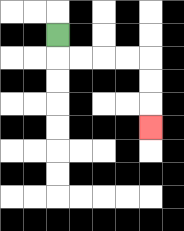{'start': '[2, 1]', 'end': '[6, 5]', 'path_directions': 'D,R,R,R,R,D,D,D', 'path_coordinates': '[[2, 1], [2, 2], [3, 2], [4, 2], [5, 2], [6, 2], [6, 3], [6, 4], [6, 5]]'}